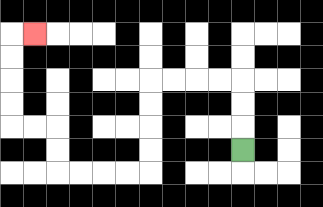{'start': '[10, 6]', 'end': '[1, 1]', 'path_directions': 'U,U,U,L,L,L,L,D,D,D,D,L,L,L,L,U,U,L,L,U,U,U,U,R', 'path_coordinates': '[[10, 6], [10, 5], [10, 4], [10, 3], [9, 3], [8, 3], [7, 3], [6, 3], [6, 4], [6, 5], [6, 6], [6, 7], [5, 7], [4, 7], [3, 7], [2, 7], [2, 6], [2, 5], [1, 5], [0, 5], [0, 4], [0, 3], [0, 2], [0, 1], [1, 1]]'}